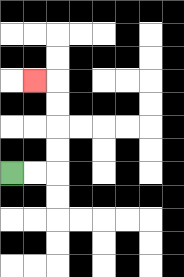{'start': '[0, 7]', 'end': '[1, 3]', 'path_directions': 'R,R,U,U,U,U,L', 'path_coordinates': '[[0, 7], [1, 7], [2, 7], [2, 6], [2, 5], [2, 4], [2, 3], [1, 3]]'}